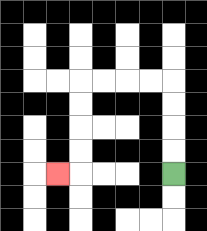{'start': '[7, 7]', 'end': '[2, 7]', 'path_directions': 'U,U,U,U,L,L,L,L,D,D,D,D,L', 'path_coordinates': '[[7, 7], [7, 6], [7, 5], [7, 4], [7, 3], [6, 3], [5, 3], [4, 3], [3, 3], [3, 4], [3, 5], [3, 6], [3, 7], [2, 7]]'}